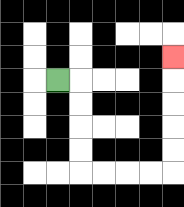{'start': '[2, 3]', 'end': '[7, 2]', 'path_directions': 'R,D,D,D,D,R,R,R,R,U,U,U,U,U', 'path_coordinates': '[[2, 3], [3, 3], [3, 4], [3, 5], [3, 6], [3, 7], [4, 7], [5, 7], [6, 7], [7, 7], [7, 6], [7, 5], [7, 4], [7, 3], [7, 2]]'}